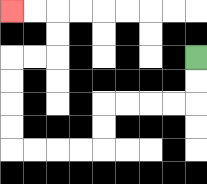{'start': '[8, 2]', 'end': '[0, 0]', 'path_directions': 'D,D,L,L,L,L,D,D,L,L,L,L,U,U,U,U,R,R,U,U,L,L', 'path_coordinates': '[[8, 2], [8, 3], [8, 4], [7, 4], [6, 4], [5, 4], [4, 4], [4, 5], [4, 6], [3, 6], [2, 6], [1, 6], [0, 6], [0, 5], [0, 4], [0, 3], [0, 2], [1, 2], [2, 2], [2, 1], [2, 0], [1, 0], [0, 0]]'}